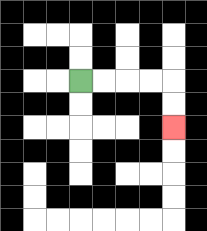{'start': '[3, 3]', 'end': '[7, 5]', 'path_directions': 'R,R,R,R,D,D', 'path_coordinates': '[[3, 3], [4, 3], [5, 3], [6, 3], [7, 3], [7, 4], [7, 5]]'}